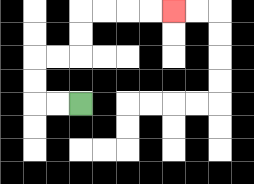{'start': '[3, 4]', 'end': '[7, 0]', 'path_directions': 'L,L,U,U,R,R,U,U,R,R,R,R', 'path_coordinates': '[[3, 4], [2, 4], [1, 4], [1, 3], [1, 2], [2, 2], [3, 2], [3, 1], [3, 0], [4, 0], [5, 0], [6, 0], [7, 0]]'}